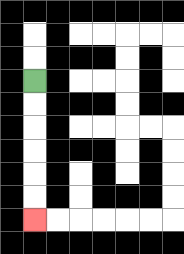{'start': '[1, 3]', 'end': '[1, 9]', 'path_directions': 'D,D,D,D,D,D', 'path_coordinates': '[[1, 3], [1, 4], [1, 5], [1, 6], [1, 7], [1, 8], [1, 9]]'}